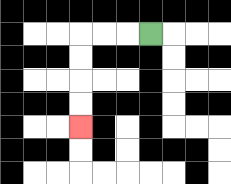{'start': '[6, 1]', 'end': '[3, 5]', 'path_directions': 'L,L,L,D,D,D,D', 'path_coordinates': '[[6, 1], [5, 1], [4, 1], [3, 1], [3, 2], [3, 3], [3, 4], [3, 5]]'}